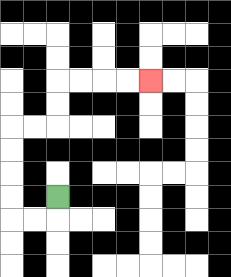{'start': '[2, 8]', 'end': '[6, 3]', 'path_directions': 'D,L,L,U,U,U,U,R,R,U,U,R,R,R,R', 'path_coordinates': '[[2, 8], [2, 9], [1, 9], [0, 9], [0, 8], [0, 7], [0, 6], [0, 5], [1, 5], [2, 5], [2, 4], [2, 3], [3, 3], [4, 3], [5, 3], [6, 3]]'}